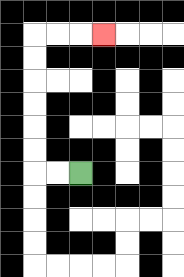{'start': '[3, 7]', 'end': '[4, 1]', 'path_directions': 'L,L,U,U,U,U,U,U,R,R,R', 'path_coordinates': '[[3, 7], [2, 7], [1, 7], [1, 6], [1, 5], [1, 4], [1, 3], [1, 2], [1, 1], [2, 1], [3, 1], [4, 1]]'}